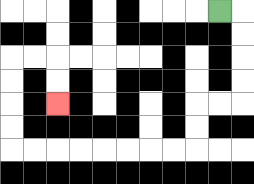{'start': '[9, 0]', 'end': '[2, 4]', 'path_directions': 'R,D,D,D,D,L,L,D,D,L,L,L,L,L,L,L,L,U,U,U,U,R,R,D,D', 'path_coordinates': '[[9, 0], [10, 0], [10, 1], [10, 2], [10, 3], [10, 4], [9, 4], [8, 4], [8, 5], [8, 6], [7, 6], [6, 6], [5, 6], [4, 6], [3, 6], [2, 6], [1, 6], [0, 6], [0, 5], [0, 4], [0, 3], [0, 2], [1, 2], [2, 2], [2, 3], [2, 4]]'}